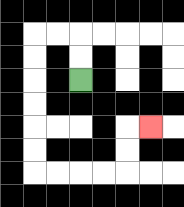{'start': '[3, 3]', 'end': '[6, 5]', 'path_directions': 'U,U,L,L,D,D,D,D,D,D,R,R,R,R,U,U,R', 'path_coordinates': '[[3, 3], [3, 2], [3, 1], [2, 1], [1, 1], [1, 2], [1, 3], [1, 4], [1, 5], [1, 6], [1, 7], [2, 7], [3, 7], [4, 7], [5, 7], [5, 6], [5, 5], [6, 5]]'}